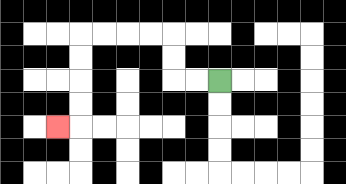{'start': '[9, 3]', 'end': '[2, 5]', 'path_directions': 'L,L,U,U,L,L,L,L,D,D,D,D,L', 'path_coordinates': '[[9, 3], [8, 3], [7, 3], [7, 2], [7, 1], [6, 1], [5, 1], [4, 1], [3, 1], [3, 2], [3, 3], [3, 4], [3, 5], [2, 5]]'}